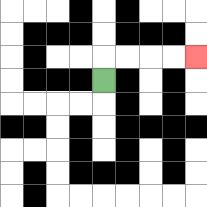{'start': '[4, 3]', 'end': '[8, 2]', 'path_directions': 'U,R,R,R,R', 'path_coordinates': '[[4, 3], [4, 2], [5, 2], [6, 2], [7, 2], [8, 2]]'}